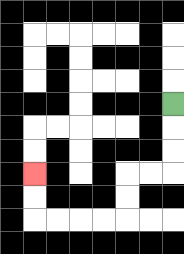{'start': '[7, 4]', 'end': '[1, 7]', 'path_directions': 'D,D,D,L,L,D,D,L,L,L,L,U,U', 'path_coordinates': '[[7, 4], [7, 5], [7, 6], [7, 7], [6, 7], [5, 7], [5, 8], [5, 9], [4, 9], [3, 9], [2, 9], [1, 9], [1, 8], [1, 7]]'}